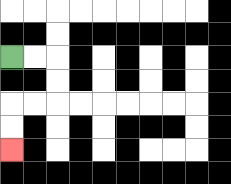{'start': '[0, 2]', 'end': '[0, 6]', 'path_directions': 'R,R,D,D,L,L,D,D', 'path_coordinates': '[[0, 2], [1, 2], [2, 2], [2, 3], [2, 4], [1, 4], [0, 4], [0, 5], [0, 6]]'}